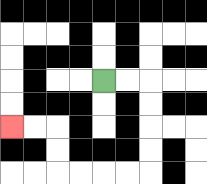{'start': '[4, 3]', 'end': '[0, 5]', 'path_directions': 'R,R,D,D,D,D,L,L,L,L,U,U,L,L', 'path_coordinates': '[[4, 3], [5, 3], [6, 3], [6, 4], [6, 5], [6, 6], [6, 7], [5, 7], [4, 7], [3, 7], [2, 7], [2, 6], [2, 5], [1, 5], [0, 5]]'}